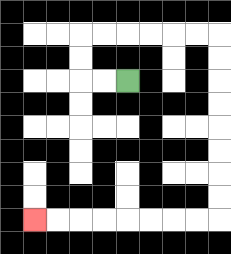{'start': '[5, 3]', 'end': '[1, 9]', 'path_directions': 'L,L,U,U,R,R,R,R,R,R,D,D,D,D,D,D,D,D,L,L,L,L,L,L,L,L', 'path_coordinates': '[[5, 3], [4, 3], [3, 3], [3, 2], [3, 1], [4, 1], [5, 1], [6, 1], [7, 1], [8, 1], [9, 1], [9, 2], [9, 3], [9, 4], [9, 5], [9, 6], [9, 7], [9, 8], [9, 9], [8, 9], [7, 9], [6, 9], [5, 9], [4, 9], [3, 9], [2, 9], [1, 9]]'}